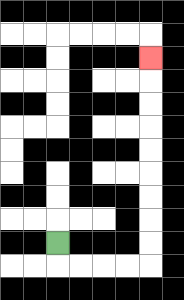{'start': '[2, 10]', 'end': '[6, 2]', 'path_directions': 'D,R,R,R,R,U,U,U,U,U,U,U,U,U', 'path_coordinates': '[[2, 10], [2, 11], [3, 11], [4, 11], [5, 11], [6, 11], [6, 10], [6, 9], [6, 8], [6, 7], [6, 6], [6, 5], [6, 4], [6, 3], [6, 2]]'}